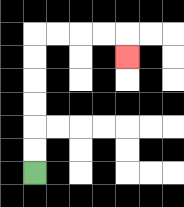{'start': '[1, 7]', 'end': '[5, 2]', 'path_directions': 'U,U,U,U,U,U,R,R,R,R,D', 'path_coordinates': '[[1, 7], [1, 6], [1, 5], [1, 4], [1, 3], [1, 2], [1, 1], [2, 1], [3, 1], [4, 1], [5, 1], [5, 2]]'}